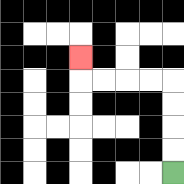{'start': '[7, 7]', 'end': '[3, 2]', 'path_directions': 'U,U,U,U,L,L,L,L,U', 'path_coordinates': '[[7, 7], [7, 6], [7, 5], [7, 4], [7, 3], [6, 3], [5, 3], [4, 3], [3, 3], [3, 2]]'}